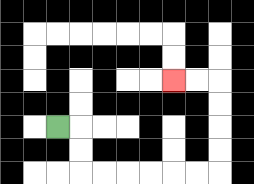{'start': '[2, 5]', 'end': '[7, 3]', 'path_directions': 'R,D,D,R,R,R,R,R,R,U,U,U,U,L,L', 'path_coordinates': '[[2, 5], [3, 5], [3, 6], [3, 7], [4, 7], [5, 7], [6, 7], [7, 7], [8, 7], [9, 7], [9, 6], [9, 5], [9, 4], [9, 3], [8, 3], [7, 3]]'}